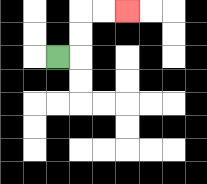{'start': '[2, 2]', 'end': '[5, 0]', 'path_directions': 'R,U,U,R,R', 'path_coordinates': '[[2, 2], [3, 2], [3, 1], [3, 0], [4, 0], [5, 0]]'}